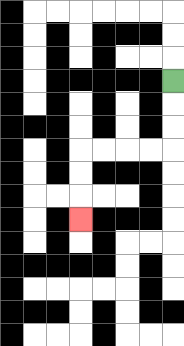{'start': '[7, 3]', 'end': '[3, 9]', 'path_directions': 'D,D,D,L,L,L,L,D,D,D', 'path_coordinates': '[[7, 3], [7, 4], [7, 5], [7, 6], [6, 6], [5, 6], [4, 6], [3, 6], [3, 7], [3, 8], [3, 9]]'}